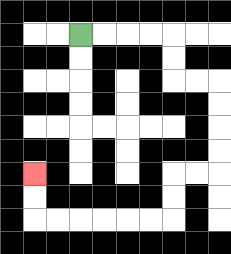{'start': '[3, 1]', 'end': '[1, 7]', 'path_directions': 'R,R,R,R,D,D,R,R,D,D,D,D,L,L,D,D,L,L,L,L,L,L,U,U', 'path_coordinates': '[[3, 1], [4, 1], [5, 1], [6, 1], [7, 1], [7, 2], [7, 3], [8, 3], [9, 3], [9, 4], [9, 5], [9, 6], [9, 7], [8, 7], [7, 7], [7, 8], [7, 9], [6, 9], [5, 9], [4, 9], [3, 9], [2, 9], [1, 9], [1, 8], [1, 7]]'}